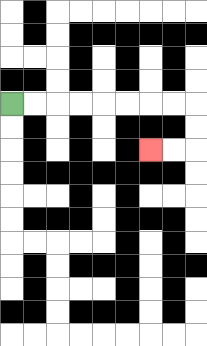{'start': '[0, 4]', 'end': '[6, 6]', 'path_directions': 'R,R,R,R,R,R,R,R,D,D,L,L', 'path_coordinates': '[[0, 4], [1, 4], [2, 4], [3, 4], [4, 4], [5, 4], [6, 4], [7, 4], [8, 4], [8, 5], [8, 6], [7, 6], [6, 6]]'}